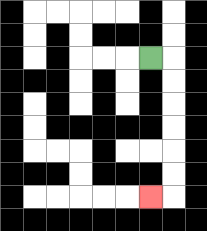{'start': '[6, 2]', 'end': '[6, 8]', 'path_directions': 'R,D,D,D,D,D,D,L', 'path_coordinates': '[[6, 2], [7, 2], [7, 3], [7, 4], [7, 5], [7, 6], [7, 7], [7, 8], [6, 8]]'}